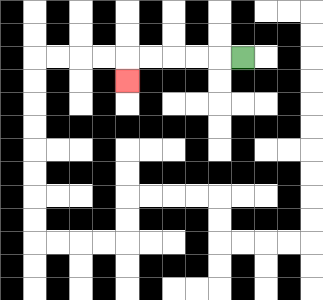{'start': '[10, 2]', 'end': '[5, 3]', 'path_directions': 'L,L,L,L,L,D', 'path_coordinates': '[[10, 2], [9, 2], [8, 2], [7, 2], [6, 2], [5, 2], [5, 3]]'}